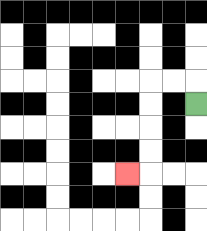{'start': '[8, 4]', 'end': '[5, 7]', 'path_directions': 'U,L,L,D,D,D,D,L', 'path_coordinates': '[[8, 4], [8, 3], [7, 3], [6, 3], [6, 4], [6, 5], [6, 6], [6, 7], [5, 7]]'}